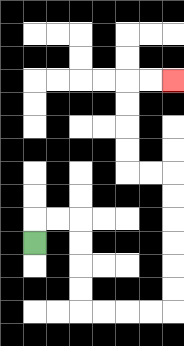{'start': '[1, 10]', 'end': '[7, 3]', 'path_directions': 'U,R,R,D,D,D,D,R,R,R,R,U,U,U,U,U,U,L,L,U,U,U,U,R,R', 'path_coordinates': '[[1, 10], [1, 9], [2, 9], [3, 9], [3, 10], [3, 11], [3, 12], [3, 13], [4, 13], [5, 13], [6, 13], [7, 13], [7, 12], [7, 11], [7, 10], [7, 9], [7, 8], [7, 7], [6, 7], [5, 7], [5, 6], [5, 5], [5, 4], [5, 3], [6, 3], [7, 3]]'}